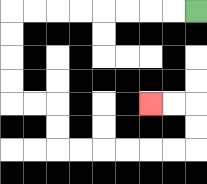{'start': '[8, 0]', 'end': '[6, 4]', 'path_directions': 'L,L,L,L,L,L,L,L,D,D,D,D,R,R,D,D,R,R,R,R,R,R,U,U,L,L', 'path_coordinates': '[[8, 0], [7, 0], [6, 0], [5, 0], [4, 0], [3, 0], [2, 0], [1, 0], [0, 0], [0, 1], [0, 2], [0, 3], [0, 4], [1, 4], [2, 4], [2, 5], [2, 6], [3, 6], [4, 6], [5, 6], [6, 6], [7, 6], [8, 6], [8, 5], [8, 4], [7, 4], [6, 4]]'}